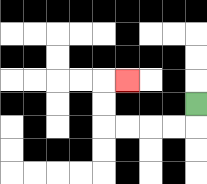{'start': '[8, 4]', 'end': '[5, 3]', 'path_directions': 'D,L,L,L,L,U,U,R', 'path_coordinates': '[[8, 4], [8, 5], [7, 5], [6, 5], [5, 5], [4, 5], [4, 4], [4, 3], [5, 3]]'}